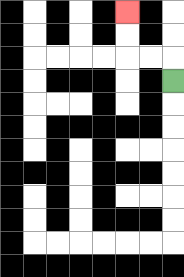{'start': '[7, 3]', 'end': '[5, 0]', 'path_directions': 'U,L,L,U,U', 'path_coordinates': '[[7, 3], [7, 2], [6, 2], [5, 2], [5, 1], [5, 0]]'}